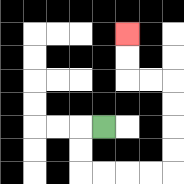{'start': '[4, 5]', 'end': '[5, 1]', 'path_directions': 'L,D,D,R,R,R,R,U,U,U,U,L,L,U,U', 'path_coordinates': '[[4, 5], [3, 5], [3, 6], [3, 7], [4, 7], [5, 7], [6, 7], [7, 7], [7, 6], [7, 5], [7, 4], [7, 3], [6, 3], [5, 3], [5, 2], [5, 1]]'}